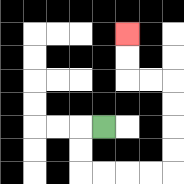{'start': '[4, 5]', 'end': '[5, 1]', 'path_directions': 'L,D,D,R,R,R,R,U,U,U,U,L,L,U,U', 'path_coordinates': '[[4, 5], [3, 5], [3, 6], [3, 7], [4, 7], [5, 7], [6, 7], [7, 7], [7, 6], [7, 5], [7, 4], [7, 3], [6, 3], [5, 3], [5, 2], [5, 1]]'}